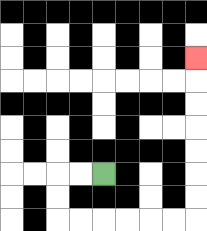{'start': '[4, 7]', 'end': '[8, 2]', 'path_directions': 'L,L,D,D,R,R,R,R,R,R,U,U,U,U,U,U,U', 'path_coordinates': '[[4, 7], [3, 7], [2, 7], [2, 8], [2, 9], [3, 9], [4, 9], [5, 9], [6, 9], [7, 9], [8, 9], [8, 8], [8, 7], [8, 6], [8, 5], [8, 4], [8, 3], [8, 2]]'}